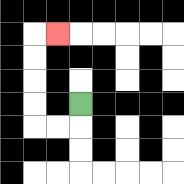{'start': '[3, 4]', 'end': '[2, 1]', 'path_directions': 'D,L,L,U,U,U,U,R', 'path_coordinates': '[[3, 4], [3, 5], [2, 5], [1, 5], [1, 4], [1, 3], [1, 2], [1, 1], [2, 1]]'}